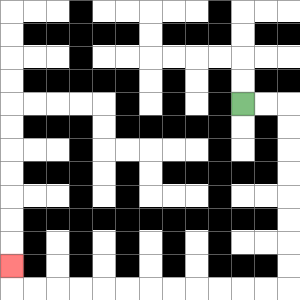{'start': '[10, 4]', 'end': '[0, 11]', 'path_directions': 'R,R,D,D,D,D,D,D,D,D,L,L,L,L,L,L,L,L,L,L,L,L,U', 'path_coordinates': '[[10, 4], [11, 4], [12, 4], [12, 5], [12, 6], [12, 7], [12, 8], [12, 9], [12, 10], [12, 11], [12, 12], [11, 12], [10, 12], [9, 12], [8, 12], [7, 12], [6, 12], [5, 12], [4, 12], [3, 12], [2, 12], [1, 12], [0, 12], [0, 11]]'}